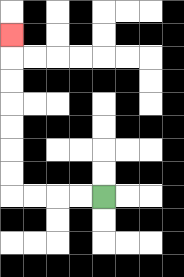{'start': '[4, 8]', 'end': '[0, 1]', 'path_directions': 'L,L,L,L,U,U,U,U,U,U,U', 'path_coordinates': '[[4, 8], [3, 8], [2, 8], [1, 8], [0, 8], [0, 7], [0, 6], [0, 5], [0, 4], [0, 3], [0, 2], [0, 1]]'}